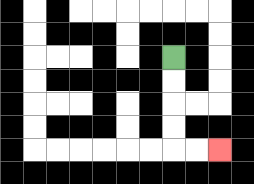{'start': '[7, 2]', 'end': '[9, 6]', 'path_directions': 'D,D,D,D,R,R', 'path_coordinates': '[[7, 2], [7, 3], [7, 4], [7, 5], [7, 6], [8, 6], [9, 6]]'}